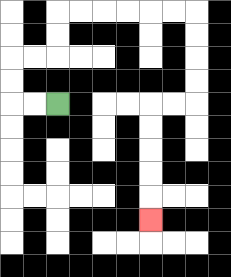{'start': '[2, 4]', 'end': '[6, 9]', 'path_directions': 'L,L,U,U,R,R,U,U,R,R,R,R,R,R,D,D,D,D,L,L,D,D,D,D,D', 'path_coordinates': '[[2, 4], [1, 4], [0, 4], [0, 3], [0, 2], [1, 2], [2, 2], [2, 1], [2, 0], [3, 0], [4, 0], [5, 0], [6, 0], [7, 0], [8, 0], [8, 1], [8, 2], [8, 3], [8, 4], [7, 4], [6, 4], [6, 5], [6, 6], [6, 7], [6, 8], [6, 9]]'}